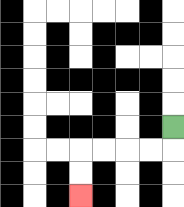{'start': '[7, 5]', 'end': '[3, 8]', 'path_directions': 'D,L,L,L,L,D,D', 'path_coordinates': '[[7, 5], [7, 6], [6, 6], [5, 6], [4, 6], [3, 6], [3, 7], [3, 8]]'}